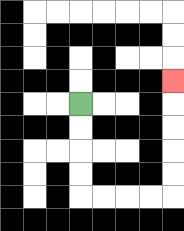{'start': '[3, 4]', 'end': '[7, 3]', 'path_directions': 'D,D,D,D,R,R,R,R,U,U,U,U,U', 'path_coordinates': '[[3, 4], [3, 5], [3, 6], [3, 7], [3, 8], [4, 8], [5, 8], [6, 8], [7, 8], [7, 7], [7, 6], [7, 5], [7, 4], [7, 3]]'}